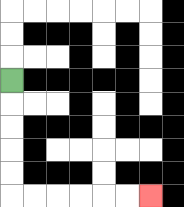{'start': '[0, 3]', 'end': '[6, 8]', 'path_directions': 'D,D,D,D,D,R,R,R,R,R,R', 'path_coordinates': '[[0, 3], [0, 4], [0, 5], [0, 6], [0, 7], [0, 8], [1, 8], [2, 8], [3, 8], [4, 8], [5, 8], [6, 8]]'}